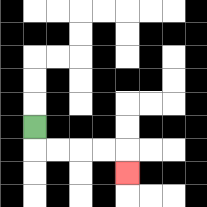{'start': '[1, 5]', 'end': '[5, 7]', 'path_directions': 'D,R,R,R,R,D', 'path_coordinates': '[[1, 5], [1, 6], [2, 6], [3, 6], [4, 6], [5, 6], [5, 7]]'}